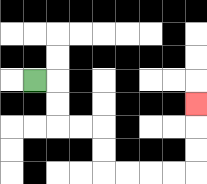{'start': '[1, 3]', 'end': '[8, 4]', 'path_directions': 'R,D,D,R,R,D,D,R,R,R,R,U,U,U', 'path_coordinates': '[[1, 3], [2, 3], [2, 4], [2, 5], [3, 5], [4, 5], [4, 6], [4, 7], [5, 7], [6, 7], [7, 7], [8, 7], [8, 6], [8, 5], [8, 4]]'}